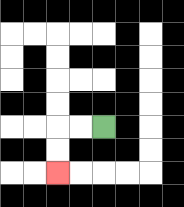{'start': '[4, 5]', 'end': '[2, 7]', 'path_directions': 'L,L,D,D', 'path_coordinates': '[[4, 5], [3, 5], [2, 5], [2, 6], [2, 7]]'}